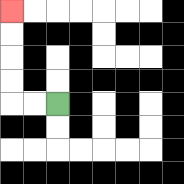{'start': '[2, 4]', 'end': '[0, 0]', 'path_directions': 'L,L,U,U,U,U', 'path_coordinates': '[[2, 4], [1, 4], [0, 4], [0, 3], [0, 2], [0, 1], [0, 0]]'}